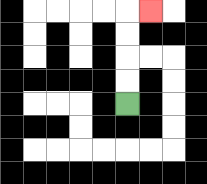{'start': '[5, 4]', 'end': '[6, 0]', 'path_directions': 'U,U,U,U,R', 'path_coordinates': '[[5, 4], [5, 3], [5, 2], [5, 1], [5, 0], [6, 0]]'}